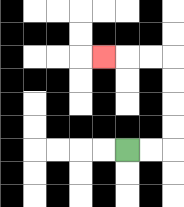{'start': '[5, 6]', 'end': '[4, 2]', 'path_directions': 'R,R,U,U,U,U,L,L,L', 'path_coordinates': '[[5, 6], [6, 6], [7, 6], [7, 5], [7, 4], [7, 3], [7, 2], [6, 2], [5, 2], [4, 2]]'}